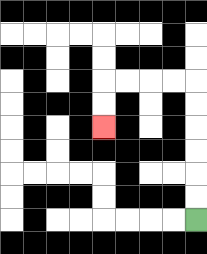{'start': '[8, 9]', 'end': '[4, 5]', 'path_directions': 'U,U,U,U,U,U,L,L,L,L,D,D', 'path_coordinates': '[[8, 9], [8, 8], [8, 7], [8, 6], [8, 5], [8, 4], [8, 3], [7, 3], [6, 3], [5, 3], [4, 3], [4, 4], [4, 5]]'}